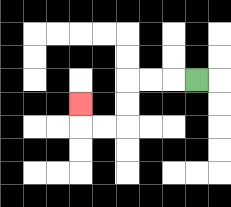{'start': '[8, 3]', 'end': '[3, 4]', 'path_directions': 'L,L,L,D,D,L,L,U', 'path_coordinates': '[[8, 3], [7, 3], [6, 3], [5, 3], [5, 4], [5, 5], [4, 5], [3, 5], [3, 4]]'}